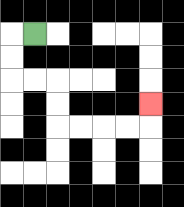{'start': '[1, 1]', 'end': '[6, 4]', 'path_directions': 'L,D,D,R,R,D,D,R,R,R,R,U', 'path_coordinates': '[[1, 1], [0, 1], [0, 2], [0, 3], [1, 3], [2, 3], [2, 4], [2, 5], [3, 5], [4, 5], [5, 5], [6, 5], [6, 4]]'}